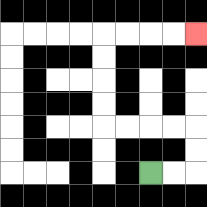{'start': '[6, 7]', 'end': '[8, 1]', 'path_directions': 'R,R,U,U,L,L,L,L,U,U,U,U,R,R,R,R', 'path_coordinates': '[[6, 7], [7, 7], [8, 7], [8, 6], [8, 5], [7, 5], [6, 5], [5, 5], [4, 5], [4, 4], [4, 3], [4, 2], [4, 1], [5, 1], [6, 1], [7, 1], [8, 1]]'}